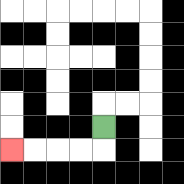{'start': '[4, 5]', 'end': '[0, 6]', 'path_directions': 'D,L,L,L,L', 'path_coordinates': '[[4, 5], [4, 6], [3, 6], [2, 6], [1, 6], [0, 6]]'}